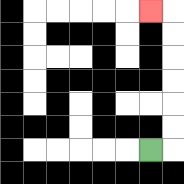{'start': '[6, 6]', 'end': '[6, 0]', 'path_directions': 'R,U,U,U,U,U,U,L', 'path_coordinates': '[[6, 6], [7, 6], [7, 5], [7, 4], [7, 3], [7, 2], [7, 1], [7, 0], [6, 0]]'}